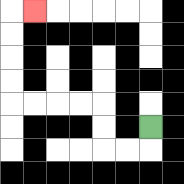{'start': '[6, 5]', 'end': '[1, 0]', 'path_directions': 'D,L,L,U,U,L,L,L,L,U,U,U,U,R', 'path_coordinates': '[[6, 5], [6, 6], [5, 6], [4, 6], [4, 5], [4, 4], [3, 4], [2, 4], [1, 4], [0, 4], [0, 3], [0, 2], [0, 1], [0, 0], [1, 0]]'}